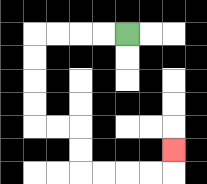{'start': '[5, 1]', 'end': '[7, 6]', 'path_directions': 'L,L,L,L,D,D,D,D,R,R,D,D,R,R,R,R,U', 'path_coordinates': '[[5, 1], [4, 1], [3, 1], [2, 1], [1, 1], [1, 2], [1, 3], [1, 4], [1, 5], [2, 5], [3, 5], [3, 6], [3, 7], [4, 7], [5, 7], [6, 7], [7, 7], [7, 6]]'}